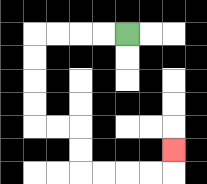{'start': '[5, 1]', 'end': '[7, 6]', 'path_directions': 'L,L,L,L,D,D,D,D,R,R,D,D,R,R,R,R,U', 'path_coordinates': '[[5, 1], [4, 1], [3, 1], [2, 1], [1, 1], [1, 2], [1, 3], [1, 4], [1, 5], [2, 5], [3, 5], [3, 6], [3, 7], [4, 7], [5, 7], [6, 7], [7, 7], [7, 6]]'}